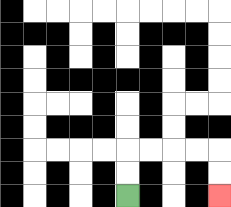{'start': '[5, 8]', 'end': '[9, 8]', 'path_directions': 'U,U,R,R,R,R,D,D', 'path_coordinates': '[[5, 8], [5, 7], [5, 6], [6, 6], [7, 6], [8, 6], [9, 6], [9, 7], [9, 8]]'}